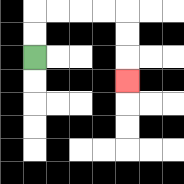{'start': '[1, 2]', 'end': '[5, 3]', 'path_directions': 'U,U,R,R,R,R,D,D,D', 'path_coordinates': '[[1, 2], [1, 1], [1, 0], [2, 0], [3, 0], [4, 0], [5, 0], [5, 1], [5, 2], [5, 3]]'}